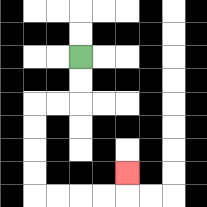{'start': '[3, 2]', 'end': '[5, 7]', 'path_directions': 'D,D,L,L,D,D,D,D,R,R,R,R,U', 'path_coordinates': '[[3, 2], [3, 3], [3, 4], [2, 4], [1, 4], [1, 5], [1, 6], [1, 7], [1, 8], [2, 8], [3, 8], [4, 8], [5, 8], [5, 7]]'}